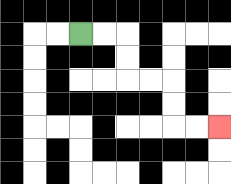{'start': '[3, 1]', 'end': '[9, 5]', 'path_directions': 'R,R,D,D,R,R,D,D,R,R', 'path_coordinates': '[[3, 1], [4, 1], [5, 1], [5, 2], [5, 3], [6, 3], [7, 3], [7, 4], [7, 5], [8, 5], [9, 5]]'}